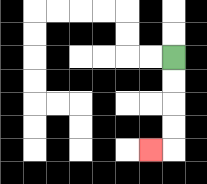{'start': '[7, 2]', 'end': '[6, 6]', 'path_directions': 'D,D,D,D,L', 'path_coordinates': '[[7, 2], [7, 3], [7, 4], [7, 5], [7, 6], [6, 6]]'}